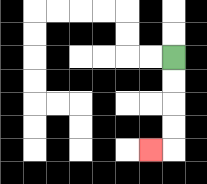{'start': '[7, 2]', 'end': '[6, 6]', 'path_directions': 'D,D,D,D,L', 'path_coordinates': '[[7, 2], [7, 3], [7, 4], [7, 5], [7, 6], [6, 6]]'}